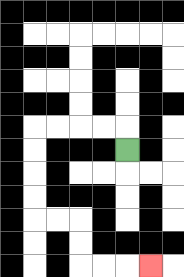{'start': '[5, 6]', 'end': '[6, 11]', 'path_directions': 'U,L,L,L,L,D,D,D,D,R,R,D,D,R,R,R', 'path_coordinates': '[[5, 6], [5, 5], [4, 5], [3, 5], [2, 5], [1, 5], [1, 6], [1, 7], [1, 8], [1, 9], [2, 9], [3, 9], [3, 10], [3, 11], [4, 11], [5, 11], [6, 11]]'}